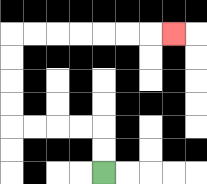{'start': '[4, 7]', 'end': '[7, 1]', 'path_directions': 'U,U,L,L,L,L,U,U,U,U,R,R,R,R,R,R,R', 'path_coordinates': '[[4, 7], [4, 6], [4, 5], [3, 5], [2, 5], [1, 5], [0, 5], [0, 4], [0, 3], [0, 2], [0, 1], [1, 1], [2, 1], [3, 1], [4, 1], [5, 1], [6, 1], [7, 1]]'}